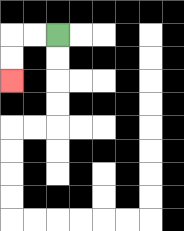{'start': '[2, 1]', 'end': '[0, 3]', 'path_directions': 'L,L,D,D', 'path_coordinates': '[[2, 1], [1, 1], [0, 1], [0, 2], [0, 3]]'}